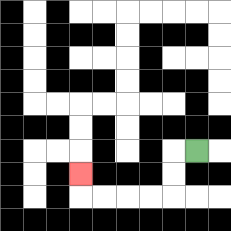{'start': '[8, 6]', 'end': '[3, 7]', 'path_directions': 'L,D,D,L,L,L,L,U', 'path_coordinates': '[[8, 6], [7, 6], [7, 7], [7, 8], [6, 8], [5, 8], [4, 8], [3, 8], [3, 7]]'}